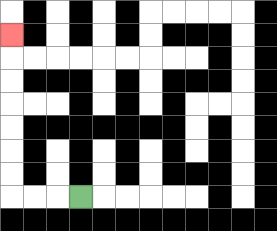{'start': '[3, 8]', 'end': '[0, 1]', 'path_directions': 'L,L,L,U,U,U,U,U,U,U', 'path_coordinates': '[[3, 8], [2, 8], [1, 8], [0, 8], [0, 7], [0, 6], [0, 5], [0, 4], [0, 3], [0, 2], [0, 1]]'}